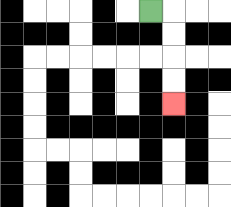{'start': '[6, 0]', 'end': '[7, 4]', 'path_directions': 'R,D,D,D,D', 'path_coordinates': '[[6, 0], [7, 0], [7, 1], [7, 2], [7, 3], [7, 4]]'}